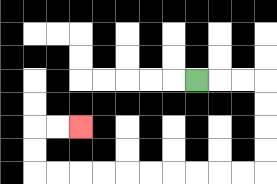{'start': '[8, 3]', 'end': '[3, 5]', 'path_directions': 'R,R,R,D,D,D,D,L,L,L,L,L,L,L,L,L,L,U,U,R,R', 'path_coordinates': '[[8, 3], [9, 3], [10, 3], [11, 3], [11, 4], [11, 5], [11, 6], [11, 7], [10, 7], [9, 7], [8, 7], [7, 7], [6, 7], [5, 7], [4, 7], [3, 7], [2, 7], [1, 7], [1, 6], [1, 5], [2, 5], [3, 5]]'}